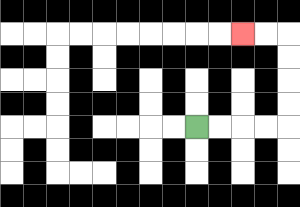{'start': '[8, 5]', 'end': '[10, 1]', 'path_directions': 'R,R,R,R,U,U,U,U,L,L', 'path_coordinates': '[[8, 5], [9, 5], [10, 5], [11, 5], [12, 5], [12, 4], [12, 3], [12, 2], [12, 1], [11, 1], [10, 1]]'}